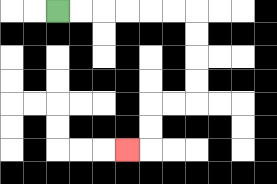{'start': '[2, 0]', 'end': '[5, 6]', 'path_directions': 'R,R,R,R,R,R,D,D,D,D,L,L,D,D,L', 'path_coordinates': '[[2, 0], [3, 0], [4, 0], [5, 0], [6, 0], [7, 0], [8, 0], [8, 1], [8, 2], [8, 3], [8, 4], [7, 4], [6, 4], [6, 5], [6, 6], [5, 6]]'}